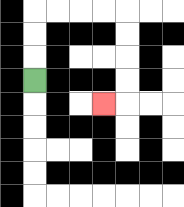{'start': '[1, 3]', 'end': '[4, 4]', 'path_directions': 'U,U,U,R,R,R,R,D,D,D,D,L', 'path_coordinates': '[[1, 3], [1, 2], [1, 1], [1, 0], [2, 0], [3, 0], [4, 0], [5, 0], [5, 1], [5, 2], [5, 3], [5, 4], [4, 4]]'}